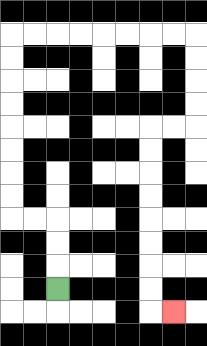{'start': '[2, 12]', 'end': '[7, 13]', 'path_directions': 'U,U,U,L,L,U,U,U,U,U,U,U,U,R,R,R,R,R,R,R,R,D,D,D,D,L,L,D,D,D,D,D,D,D,D,R', 'path_coordinates': '[[2, 12], [2, 11], [2, 10], [2, 9], [1, 9], [0, 9], [0, 8], [0, 7], [0, 6], [0, 5], [0, 4], [0, 3], [0, 2], [0, 1], [1, 1], [2, 1], [3, 1], [4, 1], [5, 1], [6, 1], [7, 1], [8, 1], [8, 2], [8, 3], [8, 4], [8, 5], [7, 5], [6, 5], [6, 6], [6, 7], [6, 8], [6, 9], [6, 10], [6, 11], [6, 12], [6, 13], [7, 13]]'}